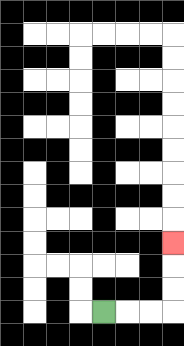{'start': '[4, 13]', 'end': '[7, 10]', 'path_directions': 'R,R,R,U,U,U', 'path_coordinates': '[[4, 13], [5, 13], [6, 13], [7, 13], [7, 12], [7, 11], [7, 10]]'}